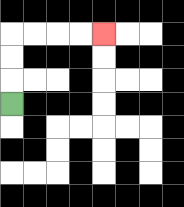{'start': '[0, 4]', 'end': '[4, 1]', 'path_directions': 'U,U,U,R,R,R,R', 'path_coordinates': '[[0, 4], [0, 3], [0, 2], [0, 1], [1, 1], [2, 1], [3, 1], [4, 1]]'}